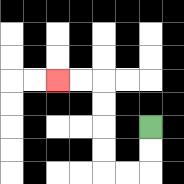{'start': '[6, 5]', 'end': '[2, 3]', 'path_directions': 'D,D,L,L,U,U,U,U,L,L', 'path_coordinates': '[[6, 5], [6, 6], [6, 7], [5, 7], [4, 7], [4, 6], [4, 5], [4, 4], [4, 3], [3, 3], [2, 3]]'}